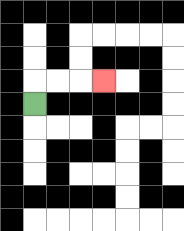{'start': '[1, 4]', 'end': '[4, 3]', 'path_directions': 'U,R,R,R', 'path_coordinates': '[[1, 4], [1, 3], [2, 3], [3, 3], [4, 3]]'}